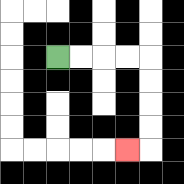{'start': '[2, 2]', 'end': '[5, 6]', 'path_directions': 'R,R,R,R,D,D,D,D,L', 'path_coordinates': '[[2, 2], [3, 2], [4, 2], [5, 2], [6, 2], [6, 3], [6, 4], [6, 5], [6, 6], [5, 6]]'}